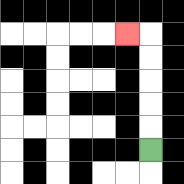{'start': '[6, 6]', 'end': '[5, 1]', 'path_directions': 'U,U,U,U,U,L', 'path_coordinates': '[[6, 6], [6, 5], [6, 4], [6, 3], [6, 2], [6, 1], [5, 1]]'}